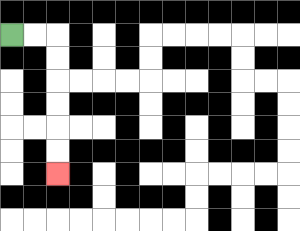{'start': '[0, 1]', 'end': '[2, 7]', 'path_directions': 'R,R,D,D,D,D,D,D', 'path_coordinates': '[[0, 1], [1, 1], [2, 1], [2, 2], [2, 3], [2, 4], [2, 5], [2, 6], [2, 7]]'}